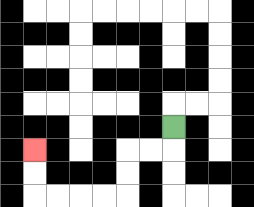{'start': '[7, 5]', 'end': '[1, 6]', 'path_directions': 'D,L,L,D,D,L,L,L,L,U,U', 'path_coordinates': '[[7, 5], [7, 6], [6, 6], [5, 6], [5, 7], [5, 8], [4, 8], [3, 8], [2, 8], [1, 8], [1, 7], [1, 6]]'}